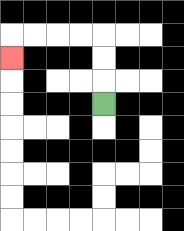{'start': '[4, 4]', 'end': '[0, 2]', 'path_directions': 'U,U,U,L,L,L,L,D', 'path_coordinates': '[[4, 4], [4, 3], [4, 2], [4, 1], [3, 1], [2, 1], [1, 1], [0, 1], [0, 2]]'}